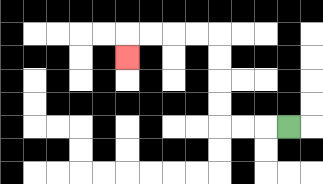{'start': '[12, 5]', 'end': '[5, 2]', 'path_directions': 'L,L,L,U,U,U,U,L,L,L,L,D', 'path_coordinates': '[[12, 5], [11, 5], [10, 5], [9, 5], [9, 4], [9, 3], [9, 2], [9, 1], [8, 1], [7, 1], [6, 1], [5, 1], [5, 2]]'}